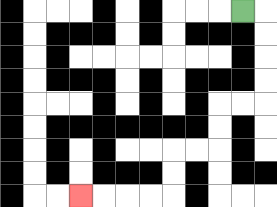{'start': '[10, 0]', 'end': '[3, 8]', 'path_directions': 'R,D,D,D,D,L,L,D,D,L,L,D,D,L,L,L,L', 'path_coordinates': '[[10, 0], [11, 0], [11, 1], [11, 2], [11, 3], [11, 4], [10, 4], [9, 4], [9, 5], [9, 6], [8, 6], [7, 6], [7, 7], [7, 8], [6, 8], [5, 8], [4, 8], [3, 8]]'}